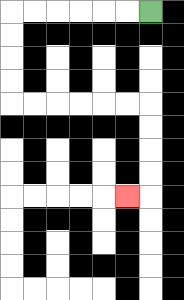{'start': '[6, 0]', 'end': '[5, 8]', 'path_directions': 'L,L,L,L,L,L,D,D,D,D,R,R,R,R,R,R,D,D,D,D,L', 'path_coordinates': '[[6, 0], [5, 0], [4, 0], [3, 0], [2, 0], [1, 0], [0, 0], [0, 1], [0, 2], [0, 3], [0, 4], [1, 4], [2, 4], [3, 4], [4, 4], [5, 4], [6, 4], [6, 5], [6, 6], [6, 7], [6, 8], [5, 8]]'}